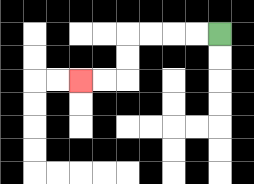{'start': '[9, 1]', 'end': '[3, 3]', 'path_directions': 'L,L,L,L,D,D,L,L', 'path_coordinates': '[[9, 1], [8, 1], [7, 1], [6, 1], [5, 1], [5, 2], [5, 3], [4, 3], [3, 3]]'}